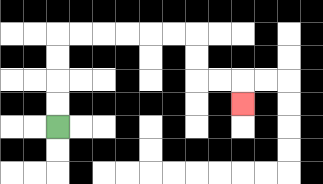{'start': '[2, 5]', 'end': '[10, 4]', 'path_directions': 'U,U,U,U,R,R,R,R,R,R,D,D,R,R,D', 'path_coordinates': '[[2, 5], [2, 4], [2, 3], [2, 2], [2, 1], [3, 1], [4, 1], [5, 1], [6, 1], [7, 1], [8, 1], [8, 2], [8, 3], [9, 3], [10, 3], [10, 4]]'}